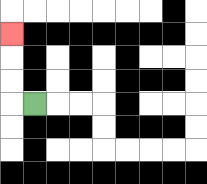{'start': '[1, 4]', 'end': '[0, 1]', 'path_directions': 'L,U,U,U', 'path_coordinates': '[[1, 4], [0, 4], [0, 3], [0, 2], [0, 1]]'}